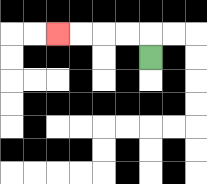{'start': '[6, 2]', 'end': '[2, 1]', 'path_directions': 'U,L,L,L,L', 'path_coordinates': '[[6, 2], [6, 1], [5, 1], [4, 1], [3, 1], [2, 1]]'}